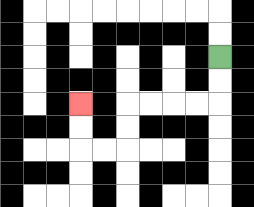{'start': '[9, 2]', 'end': '[3, 4]', 'path_directions': 'D,D,L,L,L,L,D,D,L,L,U,U', 'path_coordinates': '[[9, 2], [9, 3], [9, 4], [8, 4], [7, 4], [6, 4], [5, 4], [5, 5], [5, 6], [4, 6], [3, 6], [3, 5], [3, 4]]'}